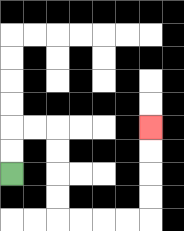{'start': '[0, 7]', 'end': '[6, 5]', 'path_directions': 'U,U,R,R,D,D,D,D,R,R,R,R,U,U,U,U', 'path_coordinates': '[[0, 7], [0, 6], [0, 5], [1, 5], [2, 5], [2, 6], [2, 7], [2, 8], [2, 9], [3, 9], [4, 9], [5, 9], [6, 9], [6, 8], [6, 7], [6, 6], [6, 5]]'}